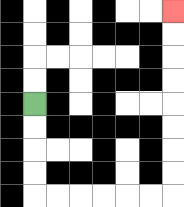{'start': '[1, 4]', 'end': '[7, 0]', 'path_directions': 'D,D,D,D,R,R,R,R,R,R,U,U,U,U,U,U,U,U', 'path_coordinates': '[[1, 4], [1, 5], [1, 6], [1, 7], [1, 8], [2, 8], [3, 8], [4, 8], [5, 8], [6, 8], [7, 8], [7, 7], [7, 6], [7, 5], [7, 4], [7, 3], [7, 2], [7, 1], [7, 0]]'}